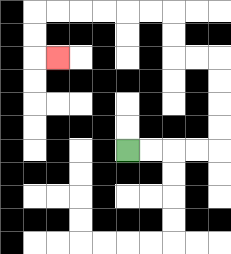{'start': '[5, 6]', 'end': '[2, 2]', 'path_directions': 'R,R,R,R,U,U,U,U,L,L,U,U,L,L,L,L,L,L,D,D,R', 'path_coordinates': '[[5, 6], [6, 6], [7, 6], [8, 6], [9, 6], [9, 5], [9, 4], [9, 3], [9, 2], [8, 2], [7, 2], [7, 1], [7, 0], [6, 0], [5, 0], [4, 0], [3, 0], [2, 0], [1, 0], [1, 1], [1, 2], [2, 2]]'}